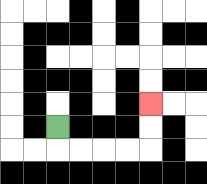{'start': '[2, 5]', 'end': '[6, 4]', 'path_directions': 'D,R,R,R,R,U,U', 'path_coordinates': '[[2, 5], [2, 6], [3, 6], [4, 6], [5, 6], [6, 6], [6, 5], [6, 4]]'}